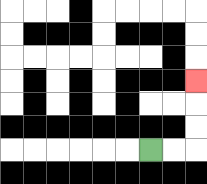{'start': '[6, 6]', 'end': '[8, 3]', 'path_directions': 'R,R,U,U,U', 'path_coordinates': '[[6, 6], [7, 6], [8, 6], [8, 5], [8, 4], [8, 3]]'}